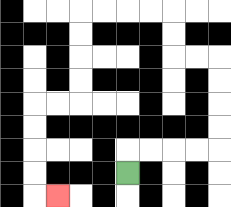{'start': '[5, 7]', 'end': '[2, 8]', 'path_directions': 'U,R,R,R,R,U,U,U,U,L,L,U,U,L,L,L,L,D,D,D,D,L,L,D,D,D,D,R', 'path_coordinates': '[[5, 7], [5, 6], [6, 6], [7, 6], [8, 6], [9, 6], [9, 5], [9, 4], [9, 3], [9, 2], [8, 2], [7, 2], [7, 1], [7, 0], [6, 0], [5, 0], [4, 0], [3, 0], [3, 1], [3, 2], [3, 3], [3, 4], [2, 4], [1, 4], [1, 5], [1, 6], [1, 7], [1, 8], [2, 8]]'}